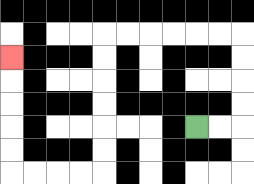{'start': '[8, 5]', 'end': '[0, 2]', 'path_directions': 'R,R,U,U,U,U,L,L,L,L,L,L,D,D,D,D,D,D,L,L,L,L,U,U,U,U,U', 'path_coordinates': '[[8, 5], [9, 5], [10, 5], [10, 4], [10, 3], [10, 2], [10, 1], [9, 1], [8, 1], [7, 1], [6, 1], [5, 1], [4, 1], [4, 2], [4, 3], [4, 4], [4, 5], [4, 6], [4, 7], [3, 7], [2, 7], [1, 7], [0, 7], [0, 6], [0, 5], [0, 4], [0, 3], [0, 2]]'}